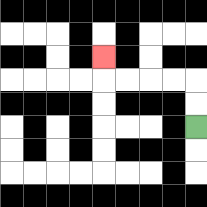{'start': '[8, 5]', 'end': '[4, 2]', 'path_directions': 'U,U,L,L,L,L,U', 'path_coordinates': '[[8, 5], [8, 4], [8, 3], [7, 3], [6, 3], [5, 3], [4, 3], [4, 2]]'}